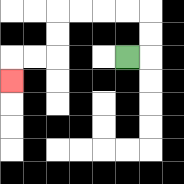{'start': '[5, 2]', 'end': '[0, 3]', 'path_directions': 'R,U,U,L,L,L,L,D,D,L,L,D', 'path_coordinates': '[[5, 2], [6, 2], [6, 1], [6, 0], [5, 0], [4, 0], [3, 0], [2, 0], [2, 1], [2, 2], [1, 2], [0, 2], [0, 3]]'}